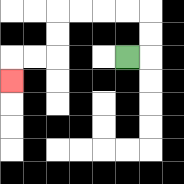{'start': '[5, 2]', 'end': '[0, 3]', 'path_directions': 'R,U,U,L,L,L,L,D,D,L,L,D', 'path_coordinates': '[[5, 2], [6, 2], [6, 1], [6, 0], [5, 0], [4, 0], [3, 0], [2, 0], [2, 1], [2, 2], [1, 2], [0, 2], [0, 3]]'}